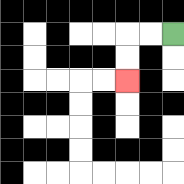{'start': '[7, 1]', 'end': '[5, 3]', 'path_directions': 'L,L,D,D', 'path_coordinates': '[[7, 1], [6, 1], [5, 1], [5, 2], [5, 3]]'}